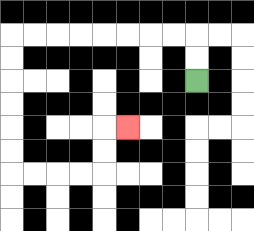{'start': '[8, 3]', 'end': '[5, 5]', 'path_directions': 'U,U,L,L,L,L,L,L,L,L,D,D,D,D,D,D,R,R,R,R,U,U,R', 'path_coordinates': '[[8, 3], [8, 2], [8, 1], [7, 1], [6, 1], [5, 1], [4, 1], [3, 1], [2, 1], [1, 1], [0, 1], [0, 2], [0, 3], [0, 4], [0, 5], [0, 6], [0, 7], [1, 7], [2, 7], [3, 7], [4, 7], [4, 6], [4, 5], [5, 5]]'}